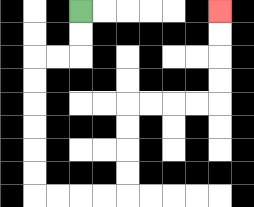{'start': '[3, 0]', 'end': '[9, 0]', 'path_directions': 'D,D,L,L,D,D,D,D,D,D,R,R,R,R,U,U,U,U,R,R,R,R,U,U,U,U', 'path_coordinates': '[[3, 0], [3, 1], [3, 2], [2, 2], [1, 2], [1, 3], [1, 4], [1, 5], [1, 6], [1, 7], [1, 8], [2, 8], [3, 8], [4, 8], [5, 8], [5, 7], [5, 6], [5, 5], [5, 4], [6, 4], [7, 4], [8, 4], [9, 4], [9, 3], [9, 2], [9, 1], [9, 0]]'}